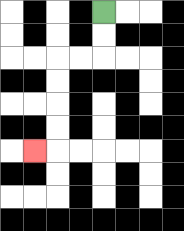{'start': '[4, 0]', 'end': '[1, 6]', 'path_directions': 'D,D,L,L,D,D,D,D,L', 'path_coordinates': '[[4, 0], [4, 1], [4, 2], [3, 2], [2, 2], [2, 3], [2, 4], [2, 5], [2, 6], [1, 6]]'}